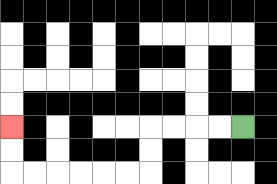{'start': '[10, 5]', 'end': '[0, 5]', 'path_directions': 'L,L,L,L,D,D,L,L,L,L,L,L,U,U', 'path_coordinates': '[[10, 5], [9, 5], [8, 5], [7, 5], [6, 5], [6, 6], [6, 7], [5, 7], [4, 7], [3, 7], [2, 7], [1, 7], [0, 7], [0, 6], [0, 5]]'}